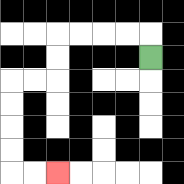{'start': '[6, 2]', 'end': '[2, 7]', 'path_directions': 'U,L,L,L,L,D,D,L,L,D,D,D,D,R,R', 'path_coordinates': '[[6, 2], [6, 1], [5, 1], [4, 1], [3, 1], [2, 1], [2, 2], [2, 3], [1, 3], [0, 3], [0, 4], [0, 5], [0, 6], [0, 7], [1, 7], [2, 7]]'}